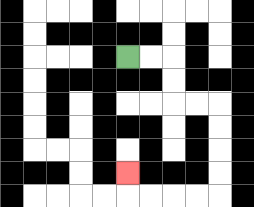{'start': '[5, 2]', 'end': '[5, 7]', 'path_directions': 'R,R,D,D,R,R,D,D,D,D,L,L,L,L,U', 'path_coordinates': '[[5, 2], [6, 2], [7, 2], [7, 3], [7, 4], [8, 4], [9, 4], [9, 5], [9, 6], [9, 7], [9, 8], [8, 8], [7, 8], [6, 8], [5, 8], [5, 7]]'}